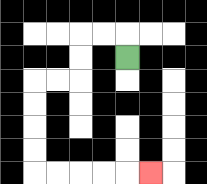{'start': '[5, 2]', 'end': '[6, 7]', 'path_directions': 'U,L,L,D,D,L,L,D,D,D,D,R,R,R,R,R', 'path_coordinates': '[[5, 2], [5, 1], [4, 1], [3, 1], [3, 2], [3, 3], [2, 3], [1, 3], [1, 4], [1, 5], [1, 6], [1, 7], [2, 7], [3, 7], [4, 7], [5, 7], [6, 7]]'}